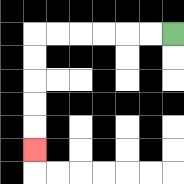{'start': '[7, 1]', 'end': '[1, 6]', 'path_directions': 'L,L,L,L,L,L,D,D,D,D,D', 'path_coordinates': '[[7, 1], [6, 1], [5, 1], [4, 1], [3, 1], [2, 1], [1, 1], [1, 2], [1, 3], [1, 4], [1, 5], [1, 6]]'}